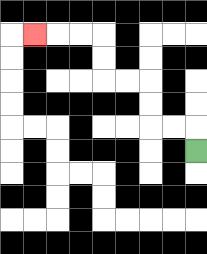{'start': '[8, 6]', 'end': '[1, 1]', 'path_directions': 'U,L,L,U,U,L,L,U,U,L,L,L', 'path_coordinates': '[[8, 6], [8, 5], [7, 5], [6, 5], [6, 4], [6, 3], [5, 3], [4, 3], [4, 2], [4, 1], [3, 1], [2, 1], [1, 1]]'}